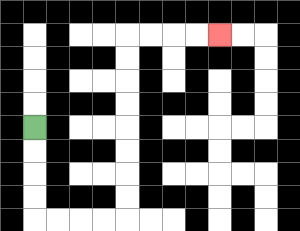{'start': '[1, 5]', 'end': '[9, 1]', 'path_directions': 'D,D,D,D,R,R,R,R,U,U,U,U,U,U,U,U,R,R,R,R', 'path_coordinates': '[[1, 5], [1, 6], [1, 7], [1, 8], [1, 9], [2, 9], [3, 9], [4, 9], [5, 9], [5, 8], [5, 7], [5, 6], [5, 5], [5, 4], [5, 3], [5, 2], [5, 1], [6, 1], [7, 1], [8, 1], [9, 1]]'}